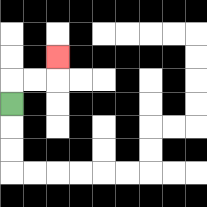{'start': '[0, 4]', 'end': '[2, 2]', 'path_directions': 'U,R,R,U', 'path_coordinates': '[[0, 4], [0, 3], [1, 3], [2, 3], [2, 2]]'}